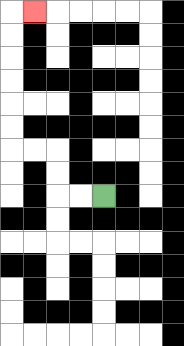{'start': '[4, 8]', 'end': '[1, 0]', 'path_directions': 'L,L,U,U,L,L,U,U,U,U,U,U,R', 'path_coordinates': '[[4, 8], [3, 8], [2, 8], [2, 7], [2, 6], [1, 6], [0, 6], [0, 5], [0, 4], [0, 3], [0, 2], [0, 1], [0, 0], [1, 0]]'}